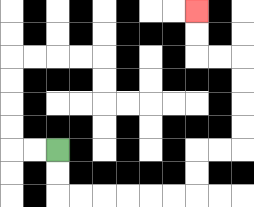{'start': '[2, 6]', 'end': '[8, 0]', 'path_directions': 'D,D,R,R,R,R,R,R,U,U,R,R,U,U,U,U,L,L,U,U', 'path_coordinates': '[[2, 6], [2, 7], [2, 8], [3, 8], [4, 8], [5, 8], [6, 8], [7, 8], [8, 8], [8, 7], [8, 6], [9, 6], [10, 6], [10, 5], [10, 4], [10, 3], [10, 2], [9, 2], [8, 2], [8, 1], [8, 0]]'}